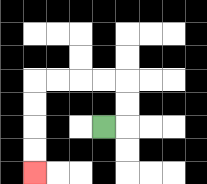{'start': '[4, 5]', 'end': '[1, 7]', 'path_directions': 'R,U,U,L,L,L,L,D,D,D,D', 'path_coordinates': '[[4, 5], [5, 5], [5, 4], [5, 3], [4, 3], [3, 3], [2, 3], [1, 3], [1, 4], [1, 5], [1, 6], [1, 7]]'}